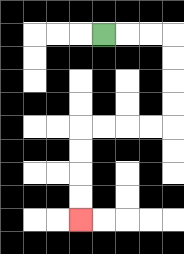{'start': '[4, 1]', 'end': '[3, 9]', 'path_directions': 'R,R,R,D,D,D,D,L,L,L,L,D,D,D,D', 'path_coordinates': '[[4, 1], [5, 1], [6, 1], [7, 1], [7, 2], [7, 3], [7, 4], [7, 5], [6, 5], [5, 5], [4, 5], [3, 5], [3, 6], [3, 7], [3, 8], [3, 9]]'}